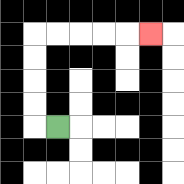{'start': '[2, 5]', 'end': '[6, 1]', 'path_directions': 'L,U,U,U,U,R,R,R,R,R', 'path_coordinates': '[[2, 5], [1, 5], [1, 4], [1, 3], [1, 2], [1, 1], [2, 1], [3, 1], [4, 1], [5, 1], [6, 1]]'}